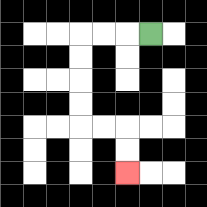{'start': '[6, 1]', 'end': '[5, 7]', 'path_directions': 'L,L,L,D,D,D,D,R,R,D,D', 'path_coordinates': '[[6, 1], [5, 1], [4, 1], [3, 1], [3, 2], [3, 3], [3, 4], [3, 5], [4, 5], [5, 5], [5, 6], [5, 7]]'}